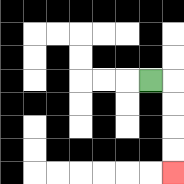{'start': '[6, 3]', 'end': '[7, 7]', 'path_directions': 'R,D,D,D,D', 'path_coordinates': '[[6, 3], [7, 3], [7, 4], [7, 5], [7, 6], [7, 7]]'}